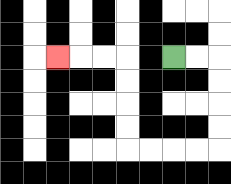{'start': '[7, 2]', 'end': '[2, 2]', 'path_directions': 'R,R,D,D,D,D,L,L,L,L,U,U,U,U,L,L,L', 'path_coordinates': '[[7, 2], [8, 2], [9, 2], [9, 3], [9, 4], [9, 5], [9, 6], [8, 6], [7, 6], [6, 6], [5, 6], [5, 5], [5, 4], [5, 3], [5, 2], [4, 2], [3, 2], [2, 2]]'}